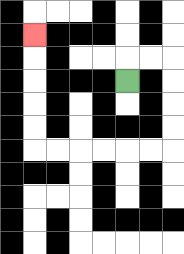{'start': '[5, 3]', 'end': '[1, 1]', 'path_directions': 'U,R,R,D,D,D,D,L,L,L,L,L,L,U,U,U,U,U', 'path_coordinates': '[[5, 3], [5, 2], [6, 2], [7, 2], [7, 3], [7, 4], [7, 5], [7, 6], [6, 6], [5, 6], [4, 6], [3, 6], [2, 6], [1, 6], [1, 5], [1, 4], [1, 3], [1, 2], [1, 1]]'}